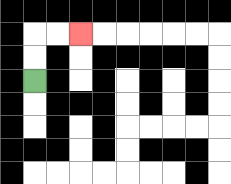{'start': '[1, 3]', 'end': '[3, 1]', 'path_directions': 'U,U,R,R', 'path_coordinates': '[[1, 3], [1, 2], [1, 1], [2, 1], [3, 1]]'}